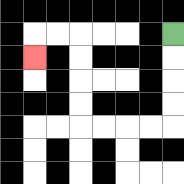{'start': '[7, 1]', 'end': '[1, 2]', 'path_directions': 'D,D,D,D,L,L,L,L,U,U,U,U,L,L,D', 'path_coordinates': '[[7, 1], [7, 2], [7, 3], [7, 4], [7, 5], [6, 5], [5, 5], [4, 5], [3, 5], [3, 4], [3, 3], [3, 2], [3, 1], [2, 1], [1, 1], [1, 2]]'}